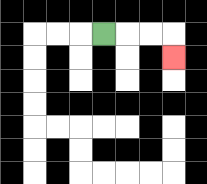{'start': '[4, 1]', 'end': '[7, 2]', 'path_directions': 'R,R,R,D', 'path_coordinates': '[[4, 1], [5, 1], [6, 1], [7, 1], [7, 2]]'}